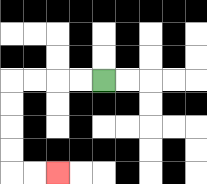{'start': '[4, 3]', 'end': '[2, 7]', 'path_directions': 'L,L,L,L,D,D,D,D,R,R', 'path_coordinates': '[[4, 3], [3, 3], [2, 3], [1, 3], [0, 3], [0, 4], [0, 5], [0, 6], [0, 7], [1, 7], [2, 7]]'}